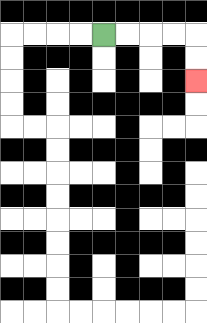{'start': '[4, 1]', 'end': '[8, 3]', 'path_directions': 'R,R,R,R,D,D', 'path_coordinates': '[[4, 1], [5, 1], [6, 1], [7, 1], [8, 1], [8, 2], [8, 3]]'}